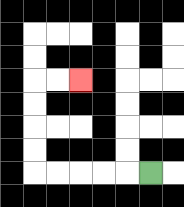{'start': '[6, 7]', 'end': '[3, 3]', 'path_directions': 'L,L,L,L,L,U,U,U,U,R,R', 'path_coordinates': '[[6, 7], [5, 7], [4, 7], [3, 7], [2, 7], [1, 7], [1, 6], [1, 5], [1, 4], [1, 3], [2, 3], [3, 3]]'}